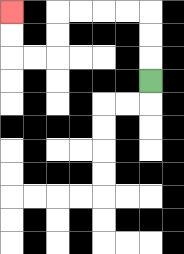{'start': '[6, 3]', 'end': '[0, 0]', 'path_directions': 'U,U,U,L,L,L,L,D,D,L,L,U,U', 'path_coordinates': '[[6, 3], [6, 2], [6, 1], [6, 0], [5, 0], [4, 0], [3, 0], [2, 0], [2, 1], [2, 2], [1, 2], [0, 2], [0, 1], [0, 0]]'}